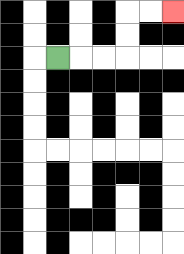{'start': '[2, 2]', 'end': '[7, 0]', 'path_directions': 'R,R,R,U,U,R,R', 'path_coordinates': '[[2, 2], [3, 2], [4, 2], [5, 2], [5, 1], [5, 0], [6, 0], [7, 0]]'}